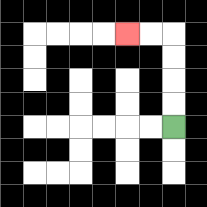{'start': '[7, 5]', 'end': '[5, 1]', 'path_directions': 'U,U,U,U,L,L', 'path_coordinates': '[[7, 5], [7, 4], [7, 3], [7, 2], [7, 1], [6, 1], [5, 1]]'}